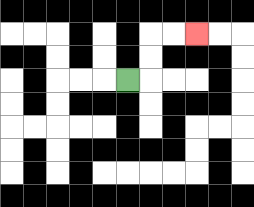{'start': '[5, 3]', 'end': '[8, 1]', 'path_directions': 'R,U,U,R,R', 'path_coordinates': '[[5, 3], [6, 3], [6, 2], [6, 1], [7, 1], [8, 1]]'}